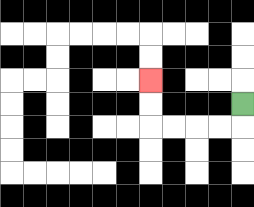{'start': '[10, 4]', 'end': '[6, 3]', 'path_directions': 'D,L,L,L,L,U,U', 'path_coordinates': '[[10, 4], [10, 5], [9, 5], [8, 5], [7, 5], [6, 5], [6, 4], [6, 3]]'}